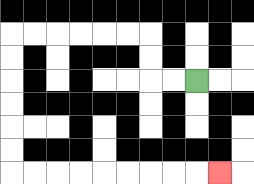{'start': '[8, 3]', 'end': '[9, 7]', 'path_directions': 'L,L,U,U,L,L,L,L,L,L,D,D,D,D,D,D,R,R,R,R,R,R,R,R,R', 'path_coordinates': '[[8, 3], [7, 3], [6, 3], [6, 2], [6, 1], [5, 1], [4, 1], [3, 1], [2, 1], [1, 1], [0, 1], [0, 2], [0, 3], [0, 4], [0, 5], [0, 6], [0, 7], [1, 7], [2, 7], [3, 7], [4, 7], [5, 7], [6, 7], [7, 7], [8, 7], [9, 7]]'}